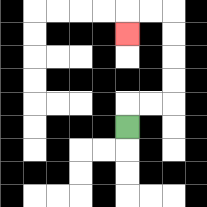{'start': '[5, 5]', 'end': '[5, 1]', 'path_directions': 'U,R,R,U,U,U,U,L,L,D', 'path_coordinates': '[[5, 5], [5, 4], [6, 4], [7, 4], [7, 3], [7, 2], [7, 1], [7, 0], [6, 0], [5, 0], [5, 1]]'}